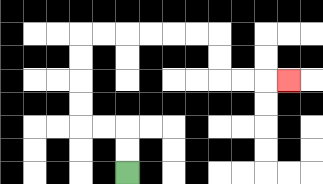{'start': '[5, 7]', 'end': '[12, 3]', 'path_directions': 'U,U,L,L,U,U,U,U,R,R,R,R,R,R,D,D,R,R,R', 'path_coordinates': '[[5, 7], [5, 6], [5, 5], [4, 5], [3, 5], [3, 4], [3, 3], [3, 2], [3, 1], [4, 1], [5, 1], [6, 1], [7, 1], [8, 1], [9, 1], [9, 2], [9, 3], [10, 3], [11, 3], [12, 3]]'}